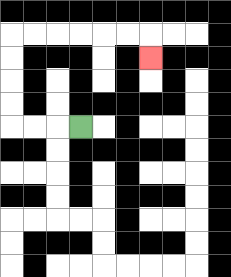{'start': '[3, 5]', 'end': '[6, 2]', 'path_directions': 'L,L,L,U,U,U,U,R,R,R,R,R,R,D', 'path_coordinates': '[[3, 5], [2, 5], [1, 5], [0, 5], [0, 4], [0, 3], [0, 2], [0, 1], [1, 1], [2, 1], [3, 1], [4, 1], [5, 1], [6, 1], [6, 2]]'}